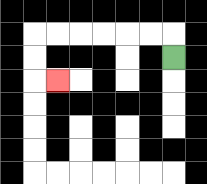{'start': '[7, 2]', 'end': '[2, 3]', 'path_directions': 'U,L,L,L,L,L,L,D,D,R', 'path_coordinates': '[[7, 2], [7, 1], [6, 1], [5, 1], [4, 1], [3, 1], [2, 1], [1, 1], [1, 2], [1, 3], [2, 3]]'}